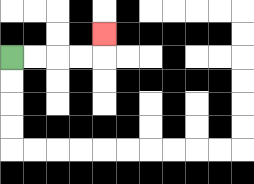{'start': '[0, 2]', 'end': '[4, 1]', 'path_directions': 'R,R,R,R,U', 'path_coordinates': '[[0, 2], [1, 2], [2, 2], [3, 2], [4, 2], [4, 1]]'}